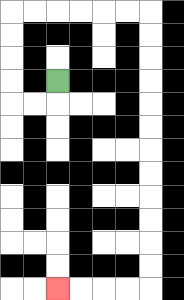{'start': '[2, 3]', 'end': '[2, 12]', 'path_directions': 'D,L,L,U,U,U,U,R,R,R,R,R,R,D,D,D,D,D,D,D,D,D,D,D,D,L,L,L,L', 'path_coordinates': '[[2, 3], [2, 4], [1, 4], [0, 4], [0, 3], [0, 2], [0, 1], [0, 0], [1, 0], [2, 0], [3, 0], [4, 0], [5, 0], [6, 0], [6, 1], [6, 2], [6, 3], [6, 4], [6, 5], [6, 6], [6, 7], [6, 8], [6, 9], [6, 10], [6, 11], [6, 12], [5, 12], [4, 12], [3, 12], [2, 12]]'}